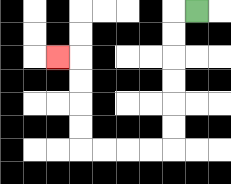{'start': '[8, 0]', 'end': '[2, 2]', 'path_directions': 'L,D,D,D,D,D,D,L,L,L,L,U,U,U,U,L', 'path_coordinates': '[[8, 0], [7, 0], [7, 1], [7, 2], [7, 3], [7, 4], [7, 5], [7, 6], [6, 6], [5, 6], [4, 6], [3, 6], [3, 5], [3, 4], [3, 3], [3, 2], [2, 2]]'}